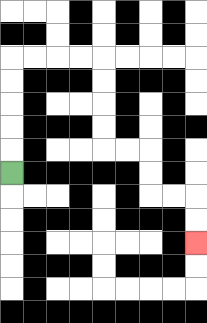{'start': '[0, 7]', 'end': '[8, 10]', 'path_directions': 'U,U,U,U,U,R,R,R,R,D,D,D,D,R,R,D,D,R,R,D,D', 'path_coordinates': '[[0, 7], [0, 6], [0, 5], [0, 4], [0, 3], [0, 2], [1, 2], [2, 2], [3, 2], [4, 2], [4, 3], [4, 4], [4, 5], [4, 6], [5, 6], [6, 6], [6, 7], [6, 8], [7, 8], [8, 8], [8, 9], [8, 10]]'}